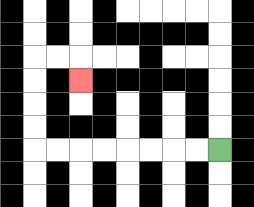{'start': '[9, 6]', 'end': '[3, 3]', 'path_directions': 'L,L,L,L,L,L,L,L,U,U,U,U,R,R,D', 'path_coordinates': '[[9, 6], [8, 6], [7, 6], [6, 6], [5, 6], [4, 6], [3, 6], [2, 6], [1, 6], [1, 5], [1, 4], [1, 3], [1, 2], [2, 2], [3, 2], [3, 3]]'}